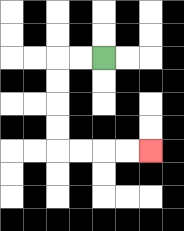{'start': '[4, 2]', 'end': '[6, 6]', 'path_directions': 'L,L,D,D,D,D,R,R,R,R', 'path_coordinates': '[[4, 2], [3, 2], [2, 2], [2, 3], [2, 4], [2, 5], [2, 6], [3, 6], [4, 6], [5, 6], [6, 6]]'}